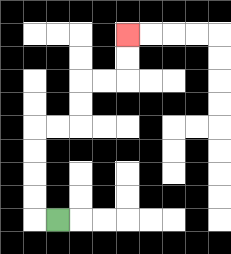{'start': '[2, 9]', 'end': '[5, 1]', 'path_directions': 'L,U,U,U,U,R,R,U,U,R,R,U,U', 'path_coordinates': '[[2, 9], [1, 9], [1, 8], [1, 7], [1, 6], [1, 5], [2, 5], [3, 5], [3, 4], [3, 3], [4, 3], [5, 3], [5, 2], [5, 1]]'}